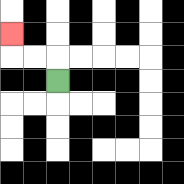{'start': '[2, 3]', 'end': '[0, 1]', 'path_directions': 'U,L,L,U', 'path_coordinates': '[[2, 3], [2, 2], [1, 2], [0, 2], [0, 1]]'}